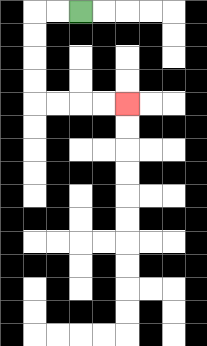{'start': '[3, 0]', 'end': '[5, 4]', 'path_directions': 'L,L,D,D,D,D,R,R,R,R', 'path_coordinates': '[[3, 0], [2, 0], [1, 0], [1, 1], [1, 2], [1, 3], [1, 4], [2, 4], [3, 4], [4, 4], [5, 4]]'}